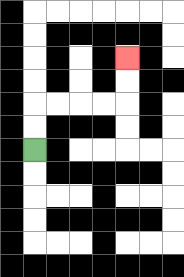{'start': '[1, 6]', 'end': '[5, 2]', 'path_directions': 'U,U,R,R,R,R,U,U', 'path_coordinates': '[[1, 6], [1, 5], [1, 4], [2, 4], [3, 4], [4, 4], [5, 4], [5, 3], [5, 2]]'}